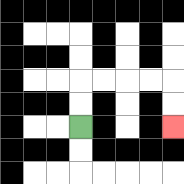{'start': '[3, 5]', 'end': '[7, 5]', 'path_directions': 'U,U,R,R,R,R,D,D', 'path_coordinates': '[[3, 5], [3, 4], [3, 3], [4, 3], [5, 3], [6, 3], [7, 3], [7, 4], [7, 5]]'}